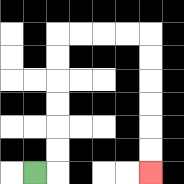{'start': '[1, 7]', 'end': '[6, 7]', 'path_directions': 'R,U,U,U,U,U,U,R,R,R,R,D,D,D,D,D,D', 'path_coordinates': '[[1, 7], [2, 7], [2, 6], [2, 5], [2, 4], [2, 3], [2, 2], [2, 1], [3, 1], [4, 1], [5, 1], [6, 1], [6, 2], [6, 3], [6, 4], [6, 5], [6, 6], [6, 7]]'}